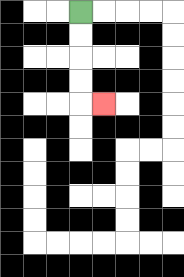{'start': '[3, 0]', 'end': '[4, 4]', 'path_directions': 'D,D,D,D,R', 'path_coordinates': '[[3, 0], [3, 1], [3, 2], [3, 3], [3, 4], [4, 4]]'}